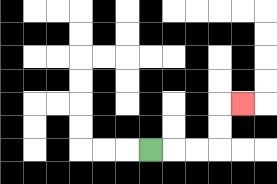{'start': '[6, 6]', 'end': '[10, 4]', 'path_directions': 'R,R,R,U,U,R', 'path_coordinates': '[[6, 6], [7, 6], [8, 6], [9, 6], [9, 5], [9, 4], [10, 4]]'}